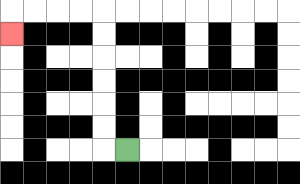{'start': '[5, 6]', 'end': '[0, 1]', 'path_directions': 'L,U,U,U,U,U,U,L,L,L,L,D', 'path_coordinates': '[[5, 6], [4, 6], [4, 5], [4, 4], [4, 3], [4, 2], [4, 1], [4, 0], [3, 0], [2, 0], [1, 0], [0, 0], [0, 1]]'}